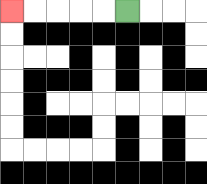{'start': '[5, 0]', 'end': '[0, 0]', 'path_directions': 'L,L,L,L,L', 'path_coordinates': '[[5, 0], [4, 0], [3, 0], [2, 0], [1, 0], [0, 0]]'}